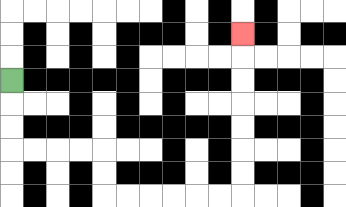{'start': '[0, 3]', 'end': '[10, 1]', 'path_directions': 'D,D,D,R,R,R,R,D,D,R,R,R,R,R,R,U,U,U,U,U,U,U', 'path_coordinates': '[[0, 3], [0, 4], [0, 5], [0, 6], [1, 6], [2, 6], [3, 6], [4, 6], [4, 7], [4, 8], [5, 8], [6, 8], [7, 8], [8, 8], [9, 8], [10, 8], [10, 7], [10, 6], [10, 5], [10, 4], [10, 3], [10, 2], [10, 1]]'}